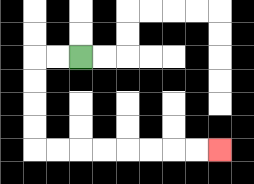{'start': '[3, 2]', 'end': '[9, 6]', 'path_directions': 'L,L,D,D,D,D,R,R,R,R,R,R,R,R', 'path_coordinates': '[[3, 2], [2, 2], [1, 2], [1, 3], [1, 4], [1, 5], [1, 6], [2, 6], [3, 6], [4, 6], [5, 6], [6, 6], [7, 6], [8, 6], [9, 6]]'}